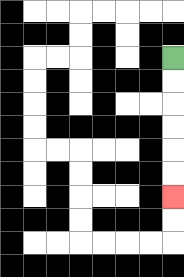{'start': '[7, 2]', 'end': '[7, 8]', 'path_directions': 'D,D,D,D,D,D', 'path_coordinates': '[[7, 2], [7, 3], [7, 4], [7, 5], [7, 6], [7, 7], [7, 8]]'}